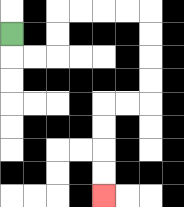{'start': '[0, 1]', 'end': '[4, 8]', 'path_directions': 'D,R,R,U,U,R,R,R,R,D,D,D,D,L,L,D,D,D,D', 'path_coordinates': '[[0, 1], [0, 2], [1, 2], [2, 2], [2, 1], [2, 0], [3, 0], [4, 0], [5, 0], [6, 0], [6, 1], [6, 2], [6, 3], [6, 4], [5, 4], [4, 4], [4, 5], [4, 6], [4, 7], [4, 8]]'}